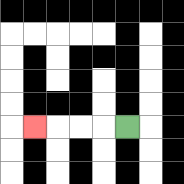{'start': '[5, 5]', 'end': '[1, 5]', 'path_directions': 'L,L,L,L', 'path_coordinates': '[[5, 5], [4, 5], [3, 5], [2, 5], [1, 5]]'}